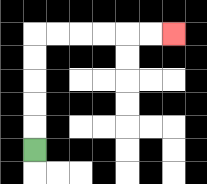{'start': '[1, 6]', 'end': '[7, 1]', 'path_directions': 'U,U,U,U,U,R,R,R,R,R,R', 'path_coordinates': '[[1, 6], [1, 5], [1, 4], [1, 3], [1, 2], [1, 1], [2, 1], [3, 1], [4, 1], [5, 1], [6, 1], [7, 1]]'}